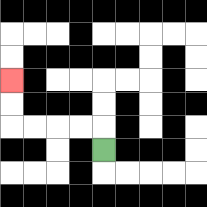{'start': '[4, 6]', 'end': '[0, 3]', 'path_directions': 'U,L,L,L,L,U,U', 'path_coordinates': '[[4, 6], [4, 5], [3, 5], [2, 5], [1, 5], [0, 5], [0, 4], [0, 3]]'}